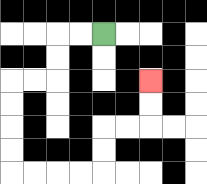{'start': '[4, 1]', 'end': '[6, 3]', 'path_directions': 'L,L,D,D,L,L,D,D,D,D,R,R,R,R,U,U,R,R,U,U', 'path_coordinates': '[[4, 1], [3, 1], [2, 1], [2, 2], [2, 3], [1, 3], [0, 3], [0, 4], [0, 5], [0, 6], [0, 7], [1, 7], [2, 7], [3, 7], [4, 7], [4, 6], [4, 5], [5, 5], [6, 5], [6, 4], [6, 3]]'}